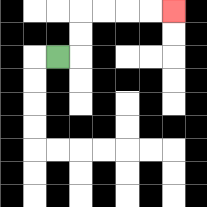{'start': '[2, 2]', 'end': '[7, 0]', 'path_directions': 'R,U,U,R,R,R,R', 'path_coordinates': '[[2, 2], [3, 2], [3, 1], [3, 0], [4, 0], [5, 0], [6, 0], [7, 0]]'}